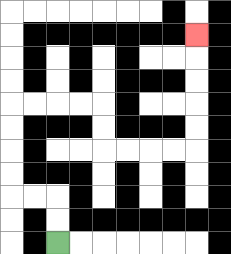{'start': '[2, 10]', 'end': '[8, 1]', 'path_directions': 'U,U,L,L,U,U,U,U,R,R,R,R,D,D,R,R,R,R,U,U,U,U,U', 'path_coordinates': '[[2, 10], [2, 9], [2, 8], [1, 8], [0, 8], [0, 7], [0, 6], [0, 5], [0, 4], [1, 4], [2, 4], [3, 4], [4, 4], [4, 5], [4, 6], [5, 6], [6, 6], [7, 6], [8, 6], [8, 5], [8, 4], [8, 3], [8, 2], [8, 1]]'}